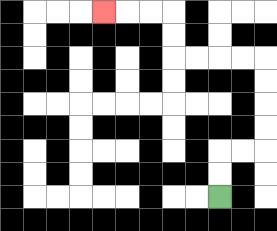{'start': '[9, 8]', 'end': '[4, 0]', 'path_directions': 'U,U,R,R,U,U,U,U,L,L,L,L,U,U,L,L,L', 'path_coordinates': '[[9, 8], [9, 7], [9, 6], [10, 6], [11, 6], [11, 5], [11, 4], [11, 3], [11, 2], [10, 2], [9, 2], [8, 2], [7, 2], [7, 1], [7, 0], [6, 0], [5, 0], [4, 0]]'}